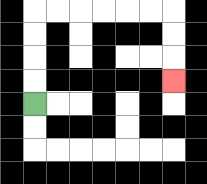{'start': '[1, 4]', 'end': '[7, 3]', 'path_directions': 'U,U,U,U,R,R,R,R,R,R,D,D,D', 'path_coordinates': '[[1, 4], [1, 3], [1, 2], [1, 1], [1, 0], [2, 0], [3, 0], [4, 0], [5, 0], [6, 0], [7, 0], [7, 1], [7, 2], [7, 3]]'}